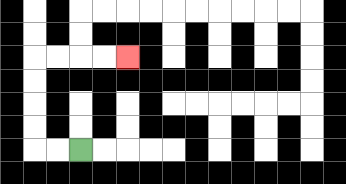{'start': '[3, 6]', 'end': '[5, 2]', 'path_directions': 'L,L,U,U,U,U,R,R,R,R', 'path_coordinates': '[[3, 6], [2, 6], [1, 6], [1, 5], [1, 4], [1, 3], [1, 2], [2, 2], [3, 2], [4, 2], [5, 2]]'}